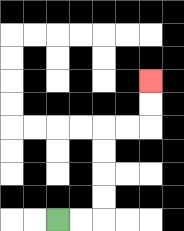{'start': '[2, 9]', 'end': '[6, 3]', 'path_directions': 'R,R,U,U,U,U,R,R,U,U', 'path_coordinates': '[[2, 9], [3, 9], [4, 9], [4, 8], [4, 7], [4, 6], [4, 5], [5, 5], [6, 5], [6, 4], [6, 3]]'}